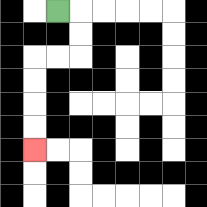{'start': '[2, 0]', 'end': '[1, 6]', 'path_directions': 'R,D,D,L,L,D,D,D,D', 'path_coordinates': '[[2, 0], [3, 0], [3, 1], [3, 2], [2, 2], [1, 2], [1, 3], [1, 4], [1, 5], [1, 6]]'}